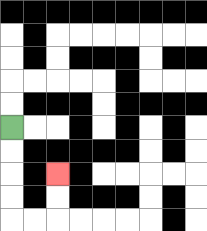{'start': '[0, 5]', 'end': '[2, 7]', 'path_directions': 'D,D,D,D,R,R,U,U', 'path_coordinates': '[[0, 5], [0, 6], [0, 7], [0, 8], [0, 9], [1, 9], [2, 9], [2, 8], [2, 7]]'}